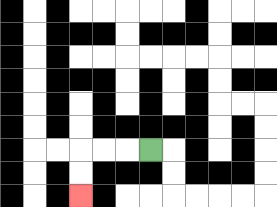{'start': '[6, 6]', 'end': '[3, 8]', 'path_directions': 'L,L,L,D,D', 'path_coordinates': '[[6, 6], [5, 6], [4, 6], [3, 6], [3, 7], [3, 8]]'}